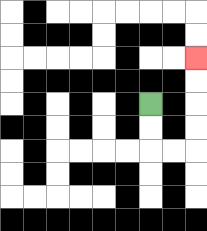{'start': '[6, 4]', 'end': '[8, 2]', 'path_directions': 'D,D,R,R,U,U,U,U', 'path_coordinates': '[[6, 4], [6, 5], [6, 6], [7, 6], [8, 6], [8, 5], [8, 4], [8, 3], [8, 2]]'}